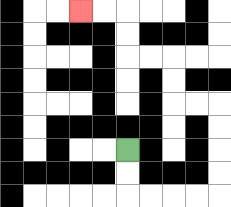{'start': '[5, 6]', 'end': '[3, 0]', 'path_directions': 'D,D,R,R,R,R,U,U,U,U,L,L,U,U,L,L,U,U,L,L', 'path_coordinates': '[[5, 6], [5, 7], [5, 8], [6, 8], [7, 8], [8, 8], [9, 8], [9, 7], [9, 6], [9, 5], [9, 4], [8, 4], [7, 4], [7, 3], [7, 2], [6, 2], [5, 2], [5, 1], [5, 0], [4, 0], [3, 0]]'}